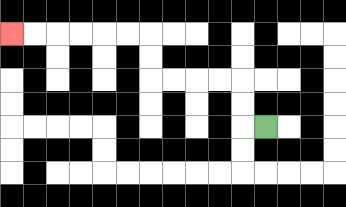{'start': '[11, 5]', 'end': '[0, 1]', 'path_directions': 'L,U,U,L,L,L,L,U,U,L,L,L,L,L,L', 'path_coordinates': '[[11, 5], [10, 5], [10, 4], [10, 3], [9, 3], [8, 3], [7, 3], [6, 3], [6, 2], [6, 1], [5, 1], [4, 1], [3, 1], [2, 1], [1, 1], [0, 1]]'}